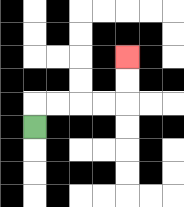{'start': '[1, 5]', 'end': '[5, 2]', 'path_directions': 'U,R,R,R,R,U,U', 'path_coordinates': '[[1, 5], [1, 4], [2, 4], [3, 4], [4, 4], [5, 4], [5, 3], [5, 2]]'}